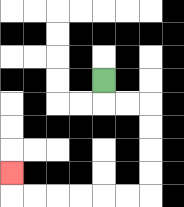{'start': '[4, 3]', 'end': '[0, 7]', 'path_directions': 'D,R,R,D,D,D,D,L,L,L,L,L,L,U', 'path_coordinates': '[[4, 3], [4, 4], [5, 4], [6, 4], [6, 5], [6, 6], [6, 7], [6, 8], [5, 8], [4, 8], [3, 8], [2, 8], [1, 8], [0, 8], [0, 7]]'}